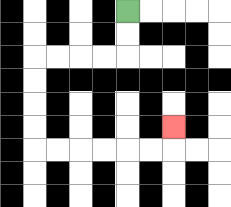{'start': '[5, 0]', 'end': '[7, 5]', 'path_directions': 'D,D,L,L,L,L,D,D,D,D,R,R,R,R,R,R,U', 'path_coordinates': '[[5, 0], [5, 1], [5, 2], [4, 2], [3, 2], [2, 2], [1, 2], [1, 3], [1, 4], [1, 5], [1, 6], [2, 6], [3, 6], [4, 6], [5, 6], [6, 6], [7, 6], [7, 5]]'}